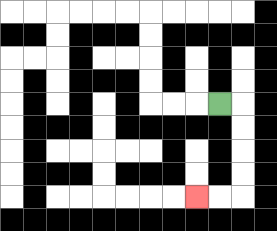{'start': '[9, 4]', 'end': '[8, 8]', 'path_directions': 'R,D,D,D,D,L,L', 'path_coordinates': '[[9, 4], [10, 4], [10, 5], [10, 6], [10, 7], [10, 8], [9, 8], [8, 8]]'}